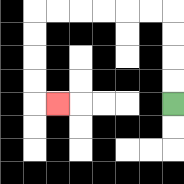{'start': '[7, 4]', 'end': '[2, 4]', 'path_directions': 'U,U,U,U,L,L,L,L,L,L,D,D,D,D,R', 'path_coordinates': '[[7, 4], [7, 3], [7, 2], [7, 1], [7, 0], [6, 0], [5, 0], [4, 0], [3, 0], [2, 0], [1, 0], [1, 1], [1, 2], [1, 3], [1, 4], [2, 4]]'}